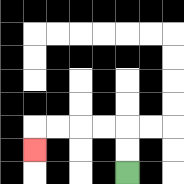{'start': '[5, 7]', 'end': '[1, 6]', 'path_directions': 'U,U,L,L,L,L,D', 'path_coordinates': '[[5, 7], [5, 6], [5, 5], [4, 5], [3, 5], [2, 5], [1, 5], [1, 6]]'}